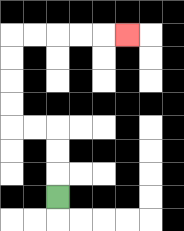{'start': '[2, 8]', 'end': '[5, 1]', 'path_directions': 'U,U,U,L,L,U,U,U,U,R,R,R,R,R', 'path_coordinates': '[[2, 8], [2, 7], [2, 6], [2, 5], [1, 5], [0, 5], [0, 4], [0, 3], [0, 2], [0, 1], [1, 1], [2, 1], [3, 1], [4, 1], [5, 1]]'}